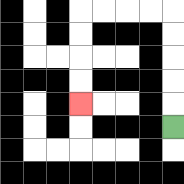{'start': '[7, 5]', 'end': '[3, 4]', 'path_directions': 'U,U,U,U,U,L,L,L,L,D,D,D,D', 'path_coordinates': '[[7, 5], [7, 4], [7, 3], [7, 2], [7, 1], [7, 0], [6, 0], [5, 0], [4, 0], [3, 0], [3, 1], [3, 2], [3, 3], [3, 4]]'}